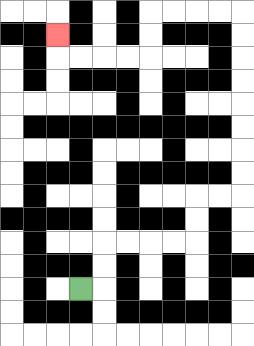{'start': '[3, 12]', 'end': '[2, 1]', 'path_directions': 'R,U,U,R,R,R,R,U,U,R,R,U,U,U,U,U,U,U,U,L,L,L,L,D,D,L,L,L,L,U', 'path_coordinates': '[[3, 12], [4, 12], [4, 11], [4, 10], [5, 10], [6, 10], [7, 10], [8, 10], [8, 9], [8, 8], [9, 8], [10, 8], [10, 7], [10, 6], [10, 5], [10, 4], [10, 3], [10, 2], [10, 1], [10, 0], [9, 0], [8, 0], [7, 0], [6, 0], [6, 1], [6, 2], [5, 2], [4, 2], [3, 2], [2, 2], [2, 1]]'}